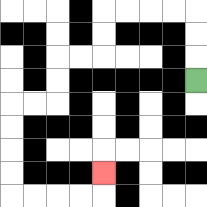{'start': '[8, 3]', 'end': '[4, 7]', 'path_directions': 'U,U,U,L,L,L,L,D,D,L,L,D,D,L,L,D,D,D,D,R,R,R,R,U', 'path_coordinates': '[[8, 3], [8, 2], [8, 1], [8, 0], [7, 0], [6, 0], [5, 0], [4, 0], [4, 1], [4, 2], [3, 2], [2, 2], [2, 3], [2, 4], [1, 4], [0, 4], [0, 5], [0, 6], [0, 7], [0, 8], [1, 8], [2, 8], [3, 8], [4, 8], [4, 7]]'}